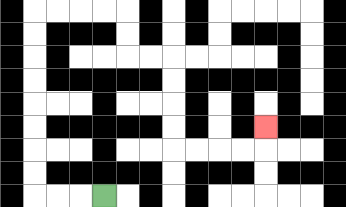{'start': '[4, 8]', 'end': '[11, 5]', 'path_directions': 'L,L,L,U,U,U,U,U,U,U,U,R,R,R,R,D,D,R,R,D,D,D,D,R,R,R,R,U', 'path_coordinates': '[[4, 8], [3, 8], [2, 8], [1, 8], [1, 7], [1, 6], [1, 5], [1, 4], [1, 3], [1, 2], [1, 1], [1, 0], [2, 0], [3, 0], [4, 0], [5, 0], [5, 1], [5, 2], [6, 2], [7, 2], [7, 3], [7, 4], [7, 5], [7, 6], [8, 6], [9, 6], [10, 6], [11, 6], [11, 5]]'}